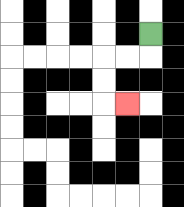{'start': '[6, 1]', 'end': '[5, 4]', 'path_directions': 'D,L,L,D,D,R', 'path_coordinates': '[[6, 1], [6, 2], [5, 2], [4, 2], [4, 3], [4, 4], [5, 4]]'}